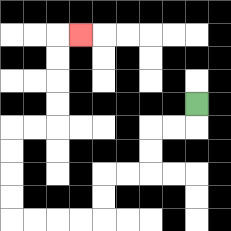{'start': '[8, 4]', 'end': '[3, 1]', 'path_directions': 'D,L,L,D,D,L,L,D,D,L,L,L,L,U,U,U,U,R,R,U,U,U,U,R', 'path_coordinates': '[[8, 4], [8, 5], [7, 5], [6, 5], [6, 6], [6, 7], [5, 7], [4, 7], [4, 8], [4, 9], [3, 9], [2, 9], [1, 9], [0, 9], [0, 8], [0, 7], [0, 6], [0, 5], [1, 5], [2, 5], [2, 4], [2, 3], [2, 2], [2, 1], [3, 1]]'}